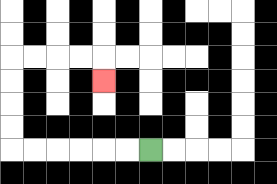{'start': '[6, 6]', 'end': '[4, 3]', 'path_directions': 'L,L,L,L,L,L,U,U,U,U,R,R,R,R,D', 'path_coordinates': '[[6, 6], [5, 6], [4, 6], [3, 6], [2, 6], [1, 6], [0, 6], [0, 5], [0, 4], [0, 3], [0, 2], [1, 2], [2, 2], [3, 2], [4, 2], [4, 3]]'}